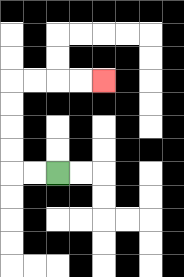{'start': '[2, 7]', 'end': '[4, 3]', 'path_directions': 'L,L,U,U,U,U,R,R,R,R', 'path_coordinates': '[[2, 7], [1, 7], [0, 7], [0, 6], [0, 5], [0, 4], [0, 3], [1, 3], [2, 3], [3, 3], [4, 3]]'}